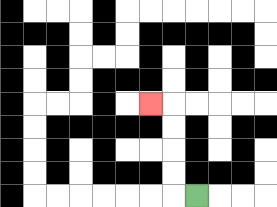{'start': '[8, 8]', 'end': '[6, 4]', 'path_directions': 'L,U,U,U,U,L', 'path_coordinates': '[[8, 8], [7, 8], [7, 7], [7, 6], [7, 5], [7, 4], [6, 4]]'}